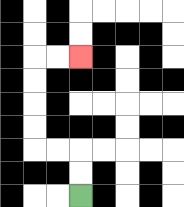{'start': '[3, 8]', 'end': '[3, 2]', 'path_directions': 'U,U,L,L,U,U,U,U,R,R', 'path_coordinates': '[[3, 8], [3, 7], [3, 6], [2, 6], [1, 6], [1, 5], [1, 4], [1, 3], [1, 2], [2, 2], [3, 2]]'}